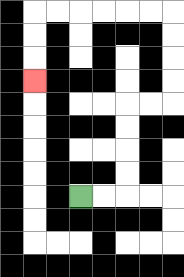{'start': '[3, 8]', 'end': '[1, 3]', 'path_directions': 'R,R,U,U,U,U,R,R,U,U,U,U,L,L,L,L,L,L,D,D,D', 'path_coordinates': '[[3, 8], [4, 8], [5, 8], [5, 7], [5, 6], [5, 5], [5, 4], [6, 4], [7, 4], [7, 3], [7, 2], [7, 1], [7, 0], [6, 0], [5, 0], [4, 0], [3, 0], [2, 0], [1, 0], [1, 1], [1, 2], [1, 3]]'}